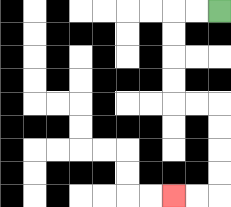{'start': '[9, 0]', 'end': '[7, 8]', 'path_directions': 'L,L,D,D,D,D,R,R,D,D,D,D,L,L', 'path_coordinates': '[[9, 0], [8, 0], [7, 0], [7, 1], [7, 2], [7, 3], [7, 4], [8, 4], [9, 4], [9, 5], [9, 6], [9, 7], [9, 8], [8, 8], [7, 8]]'}